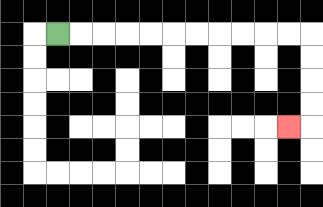{'start': '[2, 1]', 'end': '[12, 5]', 'path_directions': 'R,R,R,R,R,R,R,R,R,R,R,D,D,D,D,L', 'path_coordinates': '[[2, 1], [3, 1], [4, 1], [5, 1], [6, 1], [7, 1], [8, 1], [9, 1], [10, 1], [11, 1], [12, 1], [13, 1], [13, 2], [13, 3], [13, 4], [13, 5], [12, 5]]'}